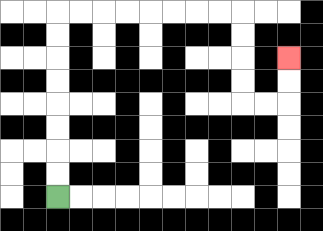{'start': '[2, 8]', 'end': '[12, 2]', 'path_directions': 'U,U,U,U,U,U,U,U,R,R,R,R,R,R,R,R,D,D,D,D,R,R,U,U', 'path_coordinates': '[[2, 8], [2, 7], [2, 6], [2, 5], [2, 4], [2, 3], [2, 2], [2, 1], [2, 0], [3, 0], [4, 0], [5, 0], [6, 0], [7, 0], [8, 0], [9, 0], [10, 0], [10, 1], [10, 2], [10, 3], [10, 4], [11, 4], [12, 4], [12, 3], [12, 2]]'}